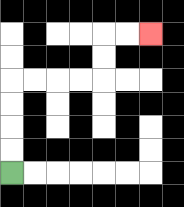{'start': '[0, 7]', 'end': '[6, 1]', 'path_directions': 'U,U,U,U,R,R,R,R,U,U,R,R', 'path_coordinates': '[[0, 7], [0, 6], [0, 5], [0, 4], [0, 3], [1, 3], [2, 3], [3, 3], [4, 3], [4, 2], [4, 1], [5, 1], [6, 1]]'}